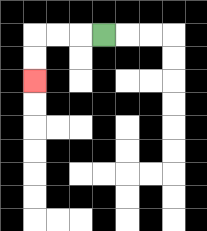{'start': '[4, 1]', 'end': '[1, 3]', 'path_directions': 'L,L,L,D,D', 'path_coordinates': '[[4, 1], [3, 1], [2, 1], [1, 1], [1, 2], [1, 3]]'}